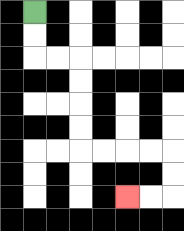{'start': '[1, 0]', 'end': '[5, 8]', 'path_directions': 'D,D,R,R,D,D,D,D,R,R,R,R,D,D,L,L', 'path_coordinates': '[[1, 0], [1, 1], [1, 2], [2, 2], [3, 2], [3, 3], [3, 4], [3, 5], [3, 6], [4, 6], [5, 6], [6, 6], [7, 6], [7, 7], [7, 8], [6, 8], [5, 8]]'}